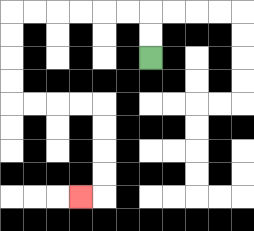{'start': '[6, 2]', 'end': '[3, 8]', 'path_directions': 'U,U,L,L,L,L,L,L,D,D,D,D,R,R,R,R,D,D,D,D,L', 'path_coordinates': '[[6, 2], [6, 1], [6, 0], [5, 0], [4, 0], [3, 0], [2, 0], [1, 0], [0, 0], [0, 1], [0, 2], [0, 3], [0, 4], [1, 4], [2, 4], [3, 4], [4, 4], [4, 5], [4, 6], [4, 7], [4, 8], [3, 8]]'}